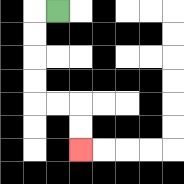{'start': '[2, 0]', 'end': '[3, 6]', 'path_directions': 'L,D,D,D,D,R,R,D,D', 'path_coordinates': '[[2, 0], [1, 0], [1, 1], [1, 2], [1, 3], [1, 4], [2, 4], [3, 4], [3, 5], [3, 6]]'}